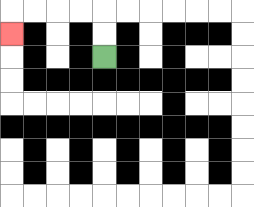{'start': '[4, 2]', 'end': '[0, 1]', 'path_directions': 'U,U,L,L,L,L,D', 'path_coordinates': '[[4, 2], [4, 1], [4, 0], [3, 0], [2, 0], [1, 0], [0, 0], [0, 1]]'}